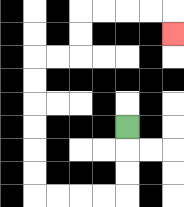{'start': '[5, 5]', 'end': '[7, 1]', 'path_directions': 'D,D,D,L,L,L,L,U,U,U,U,U,U,R,R,U,U,R,R,R,R,D', 'path_coordinates': '[[5, 5], [5, 6], [5, 7], [5, 8], [4, 8], [3, 8], [2, 8], [1, 8], [1, 7], [1, 6], [1, 5], [1, 4], [1, 3], [1, 2], [2, 2], [3, 2], [3, 1], [3, 0], [4, 0], [5, 0], [6, 0], [7, 0], [7, 1]]'}